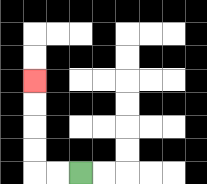{'start': '[3, 7]', 'end': '[1, 3]', 'path_directions': 'L,L,U,U,U,U', 'path_coordinates': '[[3, 7], [2, 7], [1, 7], [1, 6], [1, 5], [1, 4], [1, 3]]'}